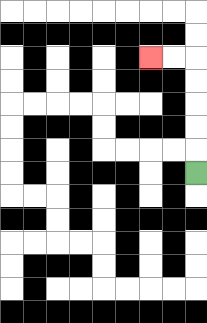{'start': '[8, 7]', 'end': '[6, 2]', 'path_directions': 'U,U,U,U,U,L,L', 'path_coordinates': '[[8, 7], [8, 6], [8, 5], [8, 4], [8, 3], [8, 2], [7, 2], [6, 2]]'}